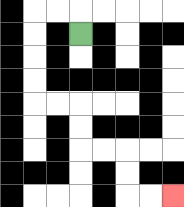{'start': '[3, 1]', 'end': '[7, 8]', 'path_directions': 'U,L,L,D,D,D,D,R,R,D,D,R,R,D,D,R,R', 'path_coordinates': '[[3, 1], [3, 0], [2, 0], [1, 0], [1, 1], [1, 2], [1, 3], [1, 4], [2, 4], [3, 4], [3, 5], [3, 6], [4, 6], [5, 6], [5, 7], [5, 8], [6, 8], [7, 8]]'}